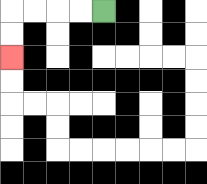{'start': '[4, 0]', 'end': '[0, 2]', 'path_directions': 'L,L,L,L,D,D', 'path_coordinates': '[[4, 0], [3, 0], [2, 0], [1, 0], [0, 0], [0, 1], [0, 2]]'}